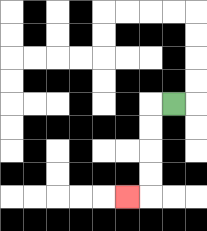{'start': '[7, 4]', 'end': '[5, 8]', 'path_directions': 'L,D,D,D,D,L', 'path_coordinates': '[[7, 4], [6, 4], [6, 5], [6, 6], [6, 7], [6, 8], [5, 8]]'}